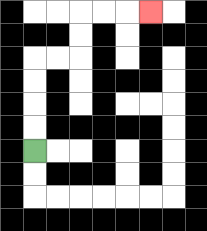{'start': '[1, 6]', 'end': '[6, 0]', 'path_directions': 'U,U,U,U,R,R,U,U,R,R,R', 'path_coordinates': '[[1, 6], [1, 5], [1, 4], [1, 3], [1, 2], [2, 2], [3, 2], [3, 1], [3, 0], [4, 0], [5, 0], [6, 0]]'}